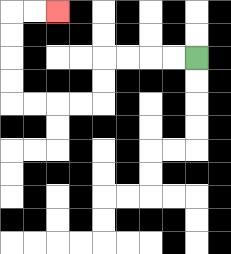{'start': '[8, 2]', 'end': '[2, 0]', 'path_directions': 'L,L,L,L,D,D,L,L,L,L,U,U,U,U,R,R', 'path_coordinates': '[[8, 2], [7, 2], [6, 2], [5, 2], [4, 2], [4, 3], [4, 4], [3, 4], [2, 4], [1, 4], [0, 4], [0, 3], [0, 2], [0, 1], [0, 0], [1, 0], [2, 0]]'}